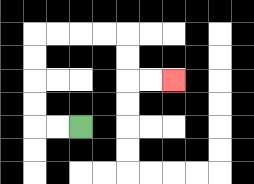{'start': '[3, 5]', 'end': '[7, 3]', 'path_directions': 'L,L,U,U,U,U,R,R,R,R,D,D,R,R', 'path_coordinates': '[[3, 5], [2, 5], [1, 5], [1, 4], [1, 3], [1, 2], [1, 1], [2, 1], [3, 1], [4, 1], [5, 1], [5, 2], [5, 3], [6, 3], [7, 3]]'}